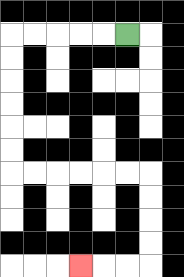{'start': '[5, 1]', 'end': '[3, 11]', 'path_directions': 'L,L,L,L,L,D,D,D,D,D,D,R,R,R,R,R,R,D,D,D,D,L,L,L', 'path_coordinates': '[[5, 1], [4, 1], [3, 1], [2, 1], [1, 1], [0, 1], [0, 2], [0, 3], [0, 4], [0, 5], [0, 6], [0, 7], [1, 7], [2, 7], [3, 7], [4, 7], [5, 7], [6, 7], [6, 8], [6, 9], [6, 10], [6, 11], [5, 11], [4, 11], [3, 11]]'}